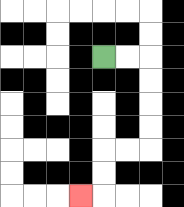{'start': '[4, 2]', 'end': '[3, 8]', 'path_directions': 'R,R,D,D,D,D,L,L,D,D,L', 'path_coordinates': '[[4, 2], [5, 2], [6, 2], [6, 3], [6, 4], [6, 5], [6, 6], [5, 6], [4, 6], [4, 7], [4, 8], [3, 8]]'}